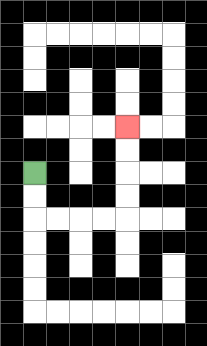{'start': '[1, 7]', 'end': '[5, 5]', 'path_directions': 'D,D,R,R,R,R,U,U,U,U', 'path_coordinates': '[[1, 7], [1, 8], [1, 9], [2, 9], [3, 9], [4, 9], [5, 9], [5, 8], [5, 7], [5, 6], [5, 5]]'}